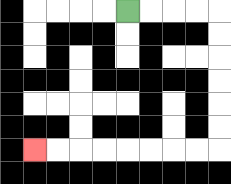{'start': '[5, 0]', 'end': '[1, 6]', 'path_directions': 'R,R,R,R,D,D,D,D,D,D,L,L,L,L,L,L,L,L', 'path_coordinates': '[[5, 0], [6, 0], [7, 0], [8, 0], [9, 0], [9, 1], [9, 2], [9, 3], [9, 4], [9, 5], [9, 6], [8, 6], [7, 6], [6, 6], [5, 6], [4, 6], [3, 6], [2, 6], [1, 6]]'}